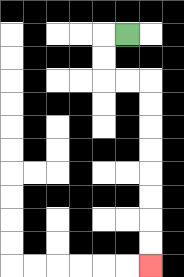{'start': '[5, 1]', 'end': '[6, 11]', 'path_directions': 'L,D,D,R,R,D,D,D,D,D,D,D,D', 'path_coordinates': '[[5, 1], [4, 1], [4, 2], [4, 3], [5, 3], [6, 3], [6, 4], [6, 5], [6, 6], [6, 7], [6, 8], [6, 9], [6, 10], [6, 11]]'}